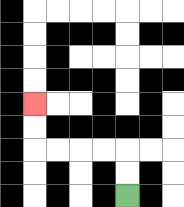{'start': '[5, 8]', 'end': '[1, 4]', 'path_directions': 'U,U,L,L,L,L,U,U', 'path_coordinates': '[[5, 8], [5, 7], [5, 6], [4, 6], [3, 6], [2, 6], [1, 6], [1, 5], [1, 4]]'}